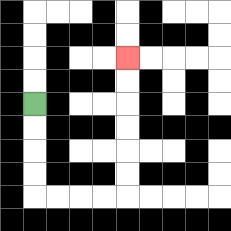{'start': '[1, 4]', 'end': '[5, 2]', 'path_directions': 'D,D,D,D,R,R,R,R,U,U,U,U,U,U', 'path_coordinates': '[[1, 4], [1, 5], [1, 6], [1, 7], [1, 8], [2, 8], [3, 8], [4, 8], [5, 8], [5, 7], [5, 6], [5, 5], [5, 4], [5, 3], [5, 2]]'}